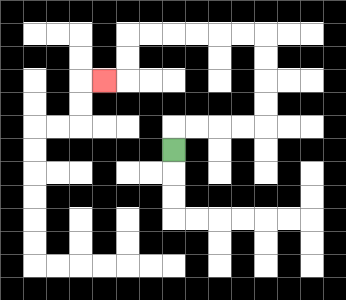{'start': '[7, 6]', 'end': '[4, 3]', 'path_directions': 'U,R,R,R,R,U,U,U,U,L,L,L,L,L,L,D,D,L', 'path_coordinates': '[[7, 6], [7, 5], [8, 5], [9, 5], [10, 5], [11, 5], [11, 4], [11, 3], [11, 2], [11, 1], [10, 1], [9, 1], [8, 1], [7, 1], [6, 1], [5, 1], [5, 2], [5, 3], [4, 3]]'}